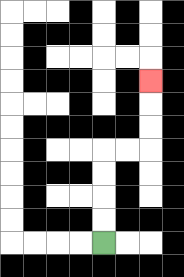{'start': '[4, 10]', 'end': '[6, 3]', 'path_directions': 'U,U,U,U,R,R,U,U,U', 'path_coordinates': '[[4, 10], [4, 9], [4, 8], [4, 7], [4, 6], [5, 6], [6, 6], [6, 5], [6, 4], [6, 3]]'}